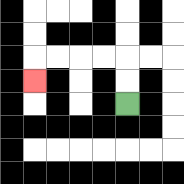{'start': '[5, 4]', 'end': '[1, 3]', 'path_directions': 'U,U,L,L,L,L,D', 'path_coordinates': '[[5, 4], [5, 3], [5, 2], [4, 2], [3, 2], [2, 2], [1, 2], [1, 3]]'}